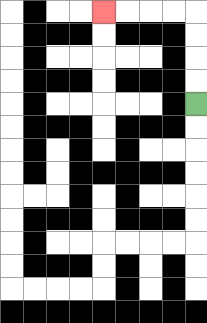{'start': '[8, 4]', 'end': '[4, 0]', 'path_directions': 'U,U,U,U,L,L,L,L', 'path_coordinates': '[[8, 4], [8, 3], [8, 2], [8, 1], [8, 0], [7, 0], [6, 0], [5, 0], [4, 0]]'}